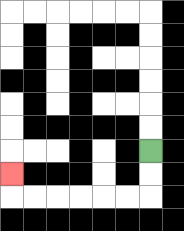{'start': '[6, 6]', 'end': '[0, 7]', 'path_directions': 'D,D,L,L,L,L,L,L,U', 'path_coordinates': '[[6, 6], [6, 7], [6, 8], [5, 8], [4, 8], [3, 8], [2, 8], [1, 8], [0, 8], [0, 7]]'}